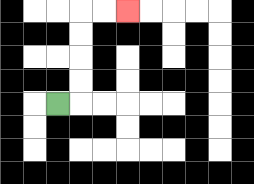{'start': '[2, 4]', 'end': '[5, 0]', 'path_directions': 'R,U,U,U,U,R,R', 'path_coordinates': '[[2, 4], [3, 4], [3, 3], [3, 2], [3, 1], [3, 0], [4, 0], [5, 0]]'}